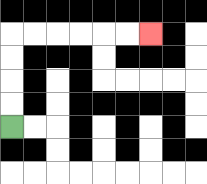{'start': '[0, 5]', 'end': '[6, 1]', 'path_directions': 'U,U,U,U,R,R,R,R,R,R', 'path_coordinates': '[[0, 5], [0, 4], [0, 3], [0, 2], [0, 1], [1, 1], [2, 1], [3, 1], [4, 1], [5, 1], [6, 1]]'}